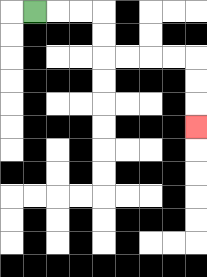{'start': '[1, 0]', 'end': '[8, 5]', 'path_directions': 'R,R,R,D,D,R,R,R,R,D,D,D', 'path_coordinates': '[[1, 0], [2, 0], [3, 0], [4, 0], [4, 1], [4, 2], [5, 2], [6, 2], [7, 2], [8, 2], [8, 3], [8, 4], [8, 5]]'}